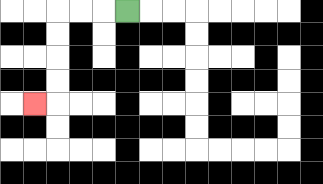{'start': '[5, 0]', 'end': '[1, 4]', 'path_directions': 'L,L,L,D,D,D,D,L', 'path_coordinates': '[[5, 0], [4, 0], [3, 0], [2, 0], [2, 1], [2, 2], [2, 3], [2, 4], [1, 4]]'}